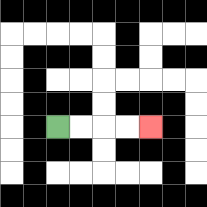{'start': '[2, 5]', 'end': '[6, 5]', 'path_directions': 'R,R,R,R', 'path_coordinates': '[[2, 5], [3, 5], [4, 5], [5, 5], [6, 5]]'}